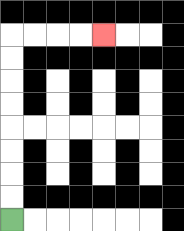{'start': '[0, 9]', 'end': '[4, 1]', 'path_directions': 'U,U,U,U,U,U,U,U,R,R,R,R', 'path_coordinates': '[[0, 9], [0, 8], [0, 7], [0, 6], [0, 5], [0, 4], [0, 3], [0, 2], [0, 1], [1, 1], [2, 1], [3, 1], [4, 1]]'}